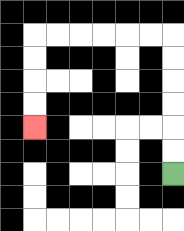{'start': '[7, 7]', 'end': '[1, 5]', 'path_directions': 'U,U,U,U,U,U,L,L,L,L,L,L,D,D,D,D', 'path_coordinates': '[[7, 7], [7, 6], [7, 5], [7, 4], [7, 3], [7, 2], [7, 1], [6, 1], [5, 1], [4, 1], [3, 1], [2, 1], [1, 1], [1, 2], [1, 3], [1, 4], [1, 5]]'}